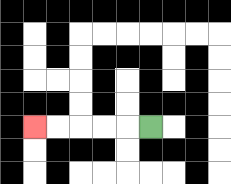{'start': '[6, 5]', 'end': '[1, 5]', 'path_directions': 'L,L,L,L,L', 'path_coordinates': '[[6, 5], [5, 5], [4, 5], [3, 5], [2, 5], [1, 5]]'}